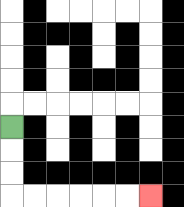{'start': '[0, 5]', 'end': '[6, 8]', 'path_directions': 'D,D,D,R,R,R,R,R,R', 'path_coordinates': '[[0, 5], [0, 6], [0, 7], [0, 8], [1, 8], [2, 8], [3, 8], [4, 8], [5, 8], [6, 8]]'}